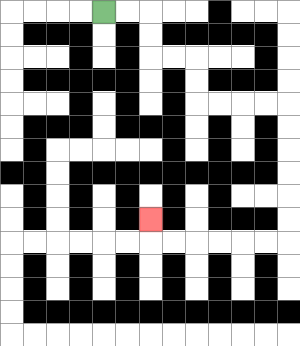{'start': '[4, 0]', 'end': '[6, 9]', 'path_directions': 'R,R,D,D,R,R,D,D,R,R,R,R,D,D,D,D,D,D,L,L,L,L,L,L,U', 'path_coordinates': '[[4, 0], [5, 0], [6, 0], [6, 1], [6, 2], [7, 2], [8, 2], [8, 3], [8, 4], [9, 4], [10, 4], [11, 4], [12, 4], [12, 5], [12, 6], [12, 7], [12, 8], [12, 9], [12, 10], [11, 10], [10, 10], [9, 10], [8, 10], [7, 10], [6, 10], [6, 9]]'}